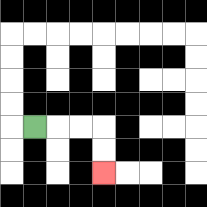{'start': '[1, 5]', 'end': '[4, 7]', 'path_directions': 'R,R,R,D,D', 'path_coordinates': '[[1, 5], [2, 5], [3, 5], [4, 5], [4, 6], [4, 7]]'}